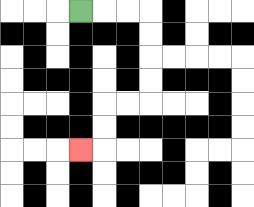{'start': '[3, 0]', 'end': '[3, 6]', 'path_directions': 'R,R,R,D,D,D,D,L,L,D,D,L', 'path_coordinates': '[[3, 0], [4, 0], [5, 0], [6, 0], [6, 1], [6, 2], [6, 3], [6, 4], [5, 4], [4, 4], [4, 5], [4, 6], [3, 6]]'}